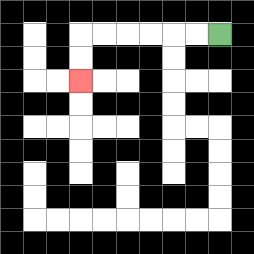{'start': '[9, 1]', 'end': '[3, 3]', 'path_directions': 'L,L,L,L,L,L,D,D', 'path_coordinates': '[[9, 1], [8, 1], [7, 1], [6, 1], [5, 1], [4, 1], [3, 1], [3, 2], [3, 3]]'}